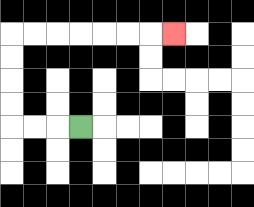{'start': '[3, 5]', 'end': '[7, 1]', 'path_directions': 'L,L,L,U,U,U,U,R,R,R,R,R,R,R', 'path_coordinates': '[[3, 5], [2, 5], [1, 5], [0, 5], [0, 4], [0, 3], [0, 2], [0, 1], [1, 1], [2, 1], [3, 1], [4, 1], [5, 1], [6, 1], [7, 1]]'}